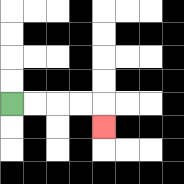{'start': '[0, 4]', 'end': '[4, 5]', 'path_directions': 'R,R,R,R,D', 'path_coordinates': '[[0, 4], [1, 4], [2, 4], [3, 4], [4, 4], [4, 5]]'}